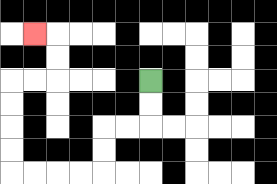{'start': '[6, 3]', 'end': '[1, 1]', 'path_directions': 'D,D,L,L,D,D,L,L,L,L,U,U,U,U,R,R,U,U,L', 'path_coordinates': '[[6, 3], [6, 4], [6, 5], [5, 5], [4, 5], [4, 6], [4, 7], [3, 7], [2, 7], [1, 7], [0, 7], [0, 6], [0, 5], [0, 4], [0, 3], [1, 3], [2, 3], [2, 2], [2, 1], [1, 1]]'}